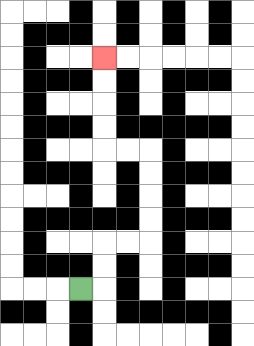{'start': '[3, 12]', 'end': '[4, 2]', 'path_directions': 'R,U,U,R,R,U,U,U,U,L,L,U,U,U,U', 'path_coordinates': '[[3, 12], [4, 12], [4, 11], [4, 10], [5, 10], [6, 10], [6, 9], [6, 8], [6, 7], [6, 6], [5, 6], [4, 6], [4, 5], [4, 4], [4, 3], [4, 2]]'}